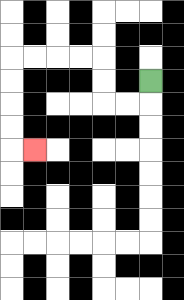{'start': '[6, 3]', 'end': '[1, 6]', 'path_directions': 'D,L,L,U,U,L,L,L,L,D,D,D,D,R', 'path_coordinates': '[[6, 3], [6, 4], [5, 4], [4, 4], [4, 3], [4, 2], [3, 2], [2, 2], [1, 2], [0, 2], [0, 3], [0, 4], [0, 5], [0, 6], [1, 6]]'}